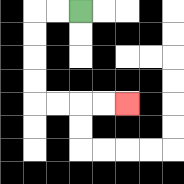{'start': '[3, 0]', 'end': '[5, 4]', 'path_directions': 'L,L,D,D,D,D,R,R,R,R', 'path_coordinates': '[[3, 0], [2, 0], [1, 0], [1, 1], [1, 2], [1, 3], [1, 4], [2, 4], [3, 4], [4, 4], [5, 4]]'}